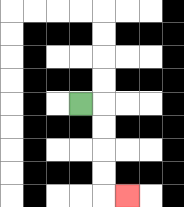{'start': '[3, 4]', 'end': '[5, 8]', 'path_directions': 'R,D,D,D,D,R', 'path_coordinates': '[[3, 4], [4, 4], [4, 5], [4, 6], [4, 7], [4, 8], [5, 8]]'}